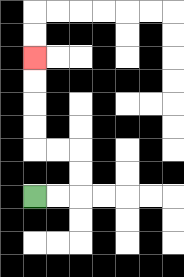{'start': '[1, 8]', 'end': '[1, 2]', 'path_directions': 'R,R,U,U,L,L,U,U,U,U', 'path_coordinates': '[[1, 8], [2, 8], [3, 8], [3, 7], [3, 6], [2, 6], [1, 6], [1, 5], [1, 4], [1, 3], [1, 2]]'}